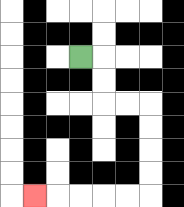{'start': '[3, 2]', 'end': '[1, 8]', 'path_directions': 'R,D,D,R,R,D,D,D,D,L,L,L,L,L', 'path_coordinates': '[[3, 2], [4, 2], [4, 3], [4, 4], [5, 4], [6, 4], [6, 5], [6, 6], [6, 7], [6, 8], [5, 8], [4, 8], [3, 8], [2, 8], [1, 8]]'}